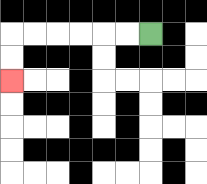{'start': '[6, 1]', 'end': '[0, 3]', 'path_directions': 'L,L,L,L,L,L,D,D', 'path_coordinates': '[[6, 1], [5, 1], [4, 1], [3, 1], [2, 1], [1, 1], [0, 1], [0, 2], [0, 3]]'}